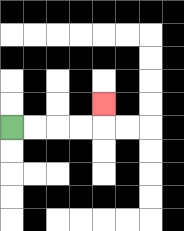{'start': '[0, 5]', 'end': '[4, 4]', 'path_directions': 'R,R,R,R,U', 'path_coordinates': '[[0, 5], [1, 5], [2, 5], [3, 5], [4, 5], [4, 4]]'}